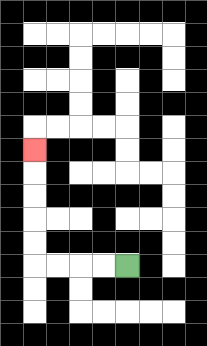{'start': '[5, 11]', 'end': '[1, 6]', 'path_directions': 'L,L,L,L,U,U,U,U,U', 'path_coordinates': '[[5, 11], [4, 11], [3, 11], [2, 11], [1, 11], [1, 10], [1, 9], [1, 8], [1, 7], [1, 6]]'}